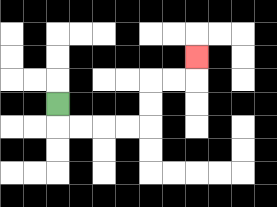{'start': '[2, 4]', 'end': '[8, 2]', 'path_directions': 'D,R,R,R,R,U,U,R,R,U', 'path_coordinates': '[[2, 4], [2, 5], [3, 5], [4, 5], [5, 5], [6, 5], [6, 4], [6, 3], [7, 3], [8, 3], [8, 2]]'}